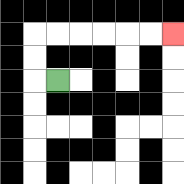{'start': '[2, 3]', 'end': '[7, 1]', 'path_directions': 'L,U,U,R,R,R,R,R,R', 'path_coordinates': '[[2, 3], [1, 3], [1, 2], [1, 1], [2, 1], [3, 1], [4, 1], [5, 1], [6, 1], [7, 1]]'}